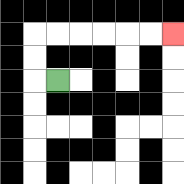{'start': '[2, 3]', 'end': '[7, 1]', 'path_directions': 'L,U,U,R,R,R,R,R,R', 'path_coordinates': '[[2, 3], [1, 3], [1, 2], [1, 1], [2, 1], [3, 1], [4, 1], [5, 1], [6, 1], [7, 1]]'}